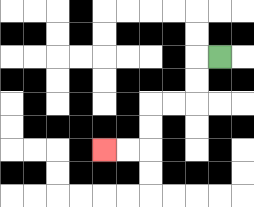{'start': '[9, 2]', 'end': '[4, 6]', 'path_directions': 'L,D,D,L,L,D,D,L,L', 'path_coordinates': '[[9, 2], [8, 2], [8, 3], [8, 4], [7, 4], [6, 4], [6, 5], [6, 6], [5, 6], [4, 6]]'}